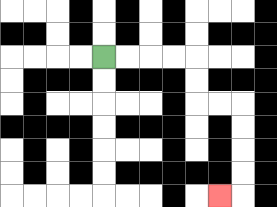{'start': '[4, 2]', 'end': '[9, 8]', 'path_directions': 'R,R,R,R,D,D,R,R,D,D,D,D,L', 'path_coordinates': '[[4, 2], [5, 2], [6, 2], [7, 2], [8, 2], [8, 3], [8, 4], [9, 4], [10, 4], [10, 5], [10, 6], [10, 7], [10, 8], [9, 8]]'}